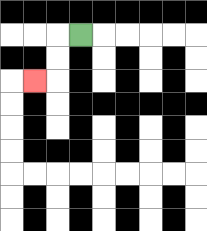{'start': '[3, 1]', 'end': '[1, 3]', 'path_directions': 'L,D,D,L', 'path_coordinates': '[[3, 1], [2, 1], [2, 2], [2, 3], [1, 3]]'}